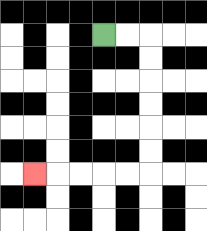{'start': '[4, 1]', 'end': '[1, 7]', 'path_directions': 'R,R,D,D,D,D,D,D,L,L,L,L,L', 'path_coordinates': '[[4, 1], [5, 1], [6, 1], [6, 2], [6, 3], [6, 4], [6, 5], [6, 6], [6, 7], [5, 7], [4, 7], [3, 7], [2, 7], [1, 7]]'}